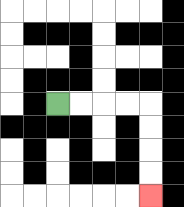{'start': '[2, 4]', 'end': '[6, 8]', 'path_directions': 'R,R,R,R,D,D,D,D', 'path_coordinates': '[[2, 4], [3, 4], [4, 4], [5, 4], [6, 4], [6, 5], [6, 6], [6, 7], [6, 8]]'}